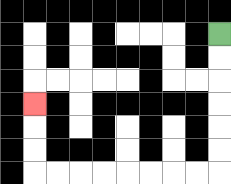{'start': '[9, 1]', 'end': '[1, 4]', 'path_directions': 'D,D,D,D,D,D,L,L,L,L,L,L,L,L,U,U,U', 'path_coordinates': '[[9, 1], [9, 2], [9, 3], [9, 4], [9, 5], [9, 6], [9, 7], [8, 7], [7, 7], [6, 7], [5, 7], [4, 7], [3, 7], [2, 7], [1, 7], [1, 6], [1, 5], [1, 4]]'}